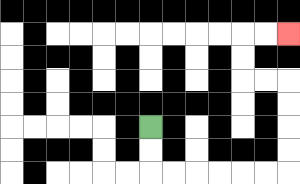{'start': '[6, 5]', 'end': '[12, 1]', 'path_directions': 'D,D,R,R,R,R,R,R,U,U,U,U,L,L,U,U,R,R', 'path_coordinates': '[[6, 5], [6, 6], [6, 7], [7, 7], [8, 7], [9, 7], [10, 7], [11, 7], [12, 7], [12, 6], [12, 5], [12, 4], [12, 3], [11, 3], [10, 3], [10, 2], [10, 1], [11, 1], [12, 1]]'}